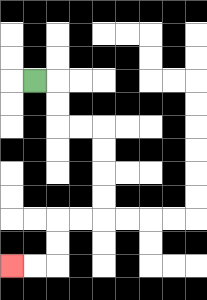{'start': '[1, 3]', 'end': '[0, 11]', 'path_directions': 'R,D,D,R,R,D,D,D,D,L,L,D,D,L,L', 'path_coordinates': '[[1, 3], [2, 3], [2, 4], [2, 5], [3, 5], [4, 5], [4, 6], [4, 7], [4, 8], [4, 9], [3, 9], [2, 9], [2, 10], [2, 11], [1, 11], [0, 11]]'}